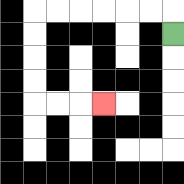{'start': '[7, 1]', 'end': '[4, 4]', 'path_directions': 'U,L,L,L,L,L,L,D,D,D,D,R,R,R', 'path_coordinates': '[[7, 1], [7, 0], [6, 0], [5, 0], [4, 0], [3, 0], [2, 0], [1, 0], [1, 1], [1, 2], [1, 3], [1, 4], [2, 4], [3, 4], [4, 4]]'}